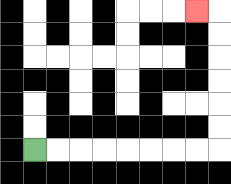{'start': '[1, 6]', 'end': '[8, 0]', 'path_directions': 'R,R,R,R,R,R,R,R,U,U,U,U,U,U,L', 'path_coordinates': '[[1, 6], [2, 6], [3, 6], [4, 6], [5, 6], [6, 6], [7, 6], [8, 6], [9, 6], [9, 5], [9, 4], [9, 3], [9, 2], [9, 1], [9, 0], [8, 0]]'}